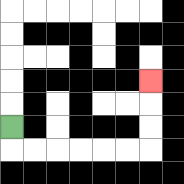{'start': '[0, 5]', 'end': '[6, 3]', 'path_directions': 'D,R,R,R,R,R,R,U,U,U', 'path_coordinates': '[[0, 5], [0, 6], [1, 6], [2, 6], [3, 6], [4, 6], [5, 6], [6, 6], [6, 5], [6, 4], [6, 3]]'}